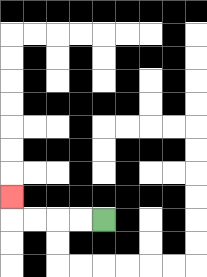{'start': '[4, 9]', 'end': '[0, 8]', 'path_directions': 'L,L,L,L,U', 'path_coordinates': '[[4, 9], [3, 9], [2, 9], [1, 9], [0, 9], [0, 8]]'}